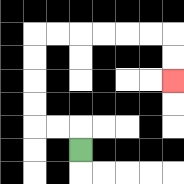{'start': '[3, 6]', 'end': '[7, 3]', 'path_directions': 'U,L,L,U,U,U,U,R,R,R,R,R,R,D,D', 'path_coordinates': '[[3, 6], [3, 5], [2, 5], [1, 5], [1, 4], [1, 3], [1, 2], [1, 1], [2, 1], [3, 1], [4, 1], [5, 1], [6, 1], [7, 1], [7, 2], [7, 3]]'}